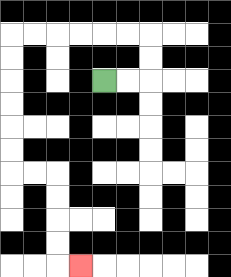{'start': '[4, 3]', 'end': '[3, 11]', 'path_directions': 'R,R,U,U,L,L,L,L,L,L,D,D,D,D,D,D,R,R,D,D,D,D,R', 'path_coordinates': '[[4, 3], [5, 3], [6, 3], [6, 2], [6, 1], [5, 1], [4, 1], [3, 1], [2, 1], [1, 1], [0, 1], [0, 2], [0, 3], [0, 4], [0, 5], [0, 6], [0, 7], [1, 7], [2, 7], [2, 8], [2, 9], [2, 10], [2, 11], [3, 11]]'}